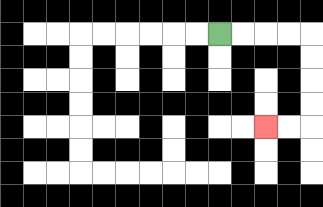{'start': '[9, 1]', 'end': '[11, 5]', 'path_directions': 'R,R,R,R,D,D,D,D,L,L', 'path_coordinates': '[[9, 1], [10, 1], [11, 1], [12, 1], [13, 1], [13, 2], [13, 3], [13, 4], [13, 5], [12, 5], [11, 5]]'}